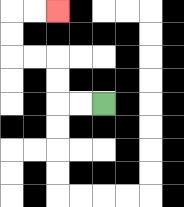{'start': '[4, 4]', 'end': '[2, 0]', 'path_directions': 'L,L,U,U,L,L,U,U,R,R', 'path_coordinates': '[[4, 4], [3, 4], [2, 4], [2, 3], [2, 2], [1, 2], [0, 2], [0, 1], [0, 0], [1, 0], [2, 0]]'}